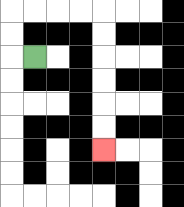{'start': '[1, 2]', 'end': '[4, 6]', 'path_directions': 'L,U,U,R,R,R,R,D,D,D,D,D,D', 'path_coordinates': '[[1, 2], [0, 2], [0, 1], [0, 0], [1, 0], [2, 0], [3, 0], [4, 0], [4, 1], [4, 2], [4, 3], [4, 4], [4, 5], [4, 6]]'}